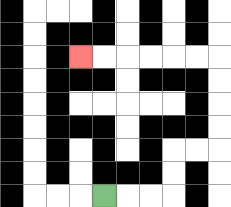{'start': '[4, 8]', 'end': '[3, 2]', 'path_directions': 'R,R,R,U,U,R,R,U,U,U,U,L,L,L,L,L,L', 'path_coordinates': '[[4, 8], [5, 8], [6, 8], [7, 8], [7, 7], [7, 6], [8, 6], [9, 6], [9, 5], [9, 4], [9, 3], [9, 2], [8, 2], [7, 2], [6, 2], [5, 2], [4, 2], [3, 2]]'}